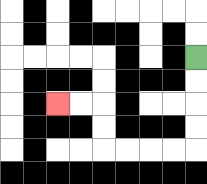{'start': '[8, 2]', 'end': '[2, 4]', 'path_directions': 'D,D,D,D,L,L,L,L,U,U,L,L', 'path_coordinates': '[[8, 2], [8, 3], [8, 4], [8, 5], [8, 6], [7, 6], [6, 6], [5, 6], [4, 6], [4, 5], [4, 4], [3, 4], [2, 4]]'}